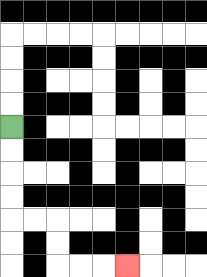{'start': '[0, 5]', 'end': '[5, 11]', 'path_directions': 'D,D,D,D,R,R,D,D,R,R,R', 'path_coordinates': '[[0, 5], [0, 6], [0, 7], [0, 8], [0, 9], [1, 9], [2, 9], [2, 10], [2, 11], [3, 11], [4, 11], [5, 11]]'}